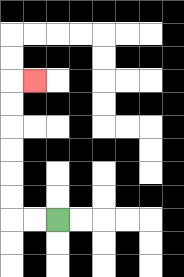{'start': '[2, 9]', 'end': '[1, 3]', 'path_directions': 'L,L,U,U,U,U,U,U,R', 'path_coordinates': '[[2, 9], [1, 9], [0, 9], [0, 8], [0, 7], [0, 6], [0, 5], [0, 4], [0, 3], [1, 3]]'}